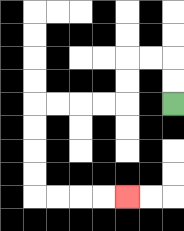{'start': '[7, 4]', 'end': '[5, 8]', 'path_directions': 'U,U,L,L,D,D,L,L,L,L,D,D,D,D,R,R,R,R', 'path_coordinates': '[[7, 4], [7, 3], [7, 2], [6, 2], [5, 2], [5, 3], [5, 4], [4, 4], [3, 4], [2, 4], [1, 4], [1, 5], [1, 6], [1, 7], [1, 8], [2, 8], [3, 8], [4, 8], [5, 8]]'}